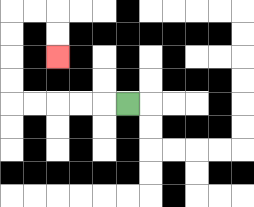{'start': '[5, 4]', 'end': '[2, 2]', 'path_directions': 'L,L,L,L,L,U,U,U,U,R,R,D,D', 'path_coordinates': '[[5, 4], [4, 4], [3, 4], [2, 4], [1, 4], [0, 4], [0, 3], [0, 2], [0, 1], [0, 0], [1, 0], [2, 0], [2, 1], [2, 2]]'}